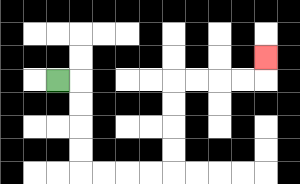{'start': '[2, 3]', 'end': '[11, 2]', 'path_directions': 'R,D,D,D,D,R,R,R,R,U,U,U,U,R,R,R,R,U', 'path_coordinates': '[[2, 3], [3, 3], [3, 4], [3, 5], [3, 6], [3, 7], [4, 7], [5, 7], [6, 7], [7, 7], [7, 6], [7, 5], [7, 4], [7, 3], [8, 3], [9, 3], [10, 3], [11, 3], [11, 2]]'}